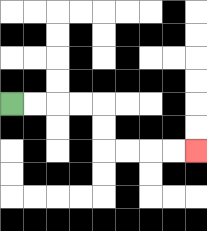{'start': '[0, 4]', 'end': '[8, 6]', 'path_directions': 'R,R,R,R,D,D,R,R,R,R', 'path_coordinates': '[[0, 4], [1, 4], [2, 4], [3, 4], [4, 4], [4, 5], [4, 6], [5, 6], [6, 6], [7, 6], [8, 6]]'}